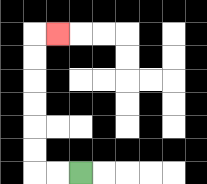{'start': '[3, 7]', 'end': '[2, 1]', 'path_directions': 'L,L,U,U,U,U,U,U,R', 'path_coordinates': '[[3, 7], [2, 7], [1, 7], [1, 6], [1, 5], [1, 4], [1, 3], [1, 2], [1, 1], [2, 1]]'}